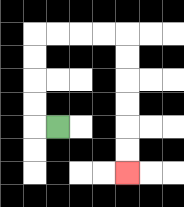{'start': '[2, 5]', 'end': '[5, 7]', 'path_directions': 'L,U,U,U,U,R,R,R,R,D,D,D,D,D,D', 'path_coordinates': '[[2, 5], [1, 5], [1, 4], [1, 3], [1, 2], [1, 1], [2, 1], [3, 1], [4, 1], [5, 1], [5, 2], [5, 3], [5, 4], [5, 5], [5, 6], [5, 7]]'}